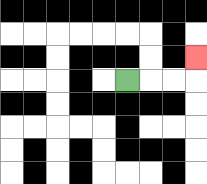{'start': '[5, 3]', 'end': '[8, 2]', 'path_directions': 'R,R,R,U', 'path_coordinates': '[[5, 3], [6, 3], [7, 3], [8, 3], [8, 2]]'}